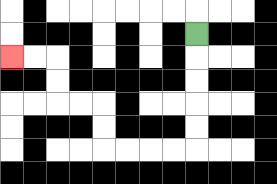{'start': '[8, 1]', 'end': '[0, 2]', 'path_directions': 'D,D,D,D,D,L,L,L,L,U,U,L,L,U,U,L,L', 'path_coordinates': '[[8, 1], [8, 2], [8, 3], [8, 4], [8, 5], [8, 6], [7, 6], [6, 6], [5, 6], [4, 6], [4, 5], [4, 4], [3, 4], [2, 4], [2, 3], [2, 2], [1, 2], [0, 2]]'}